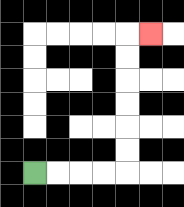{'start': '[1, 7]', 'end': '[6, 1]', 'path_directions': 'R,R,R,R,U,U,U,U,U,U,R', 'path_coordinates': '[[1, 7], [2, 7], [3, 7], [4, 7], [5, 7], [5, 6], [5, 5], [5, 4], [5, 3], [5, 2], [5, 1], [6, 1]]'}